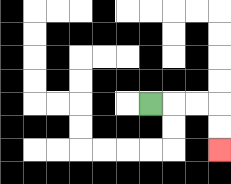{'start': '[6, 4]', 'end': '[9, 6]', 'path_directions': 'R,R,R,D,D', 'path_coordinates': '[[6, 4], [7, 4], [8, 4], [9, 4], [9, 5], [9, 6]]'}